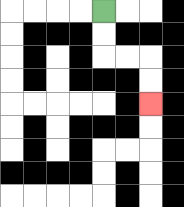{'start': '[4, 0]', 'end': '[6, 4]', 'path_directions': 'D,D,R,R,D,D', 'path_coordinates': '[[4, 0], [4, 1], [4, 2], [5, 2], [6, 2], [6, 3], [6, 4]]'}